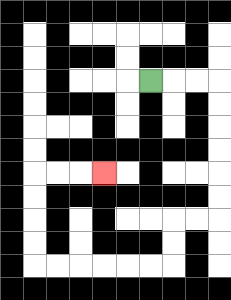{'start': '[6, 3]', 'end': '[4, 7]', 'path_directions': 'R,R,R,D,D,D,D,D,D,L,L,D,D,L,L,L,L,L,L,U,U,U,U,R,R,R', 'path_coordinates': '[[6, 3], [7, 3], [8, 3], [9, 3], [9, 4], [9, 5], [9, 6], [9, 7], [9, 8], [9, 9], [8, 9], [7, 9], [7, 10], [7, 11], [6, 11], [5, 11], [4, 11], [3, 11], [2, 11], [1, 11], [1, 10], [1, 9], [1, 8], [1, 7], [2, 7], [3, 7], [4, 7]]'}